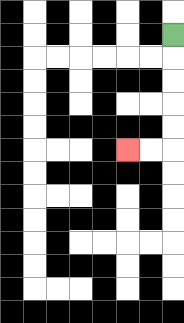{'start': '[7, 1]', 'end': '[5, 6]', 'path_directions': 'D,D,D,D,D,L,L', 'path_coordinates': '[[7, 1], [7, 2], [7, 3], [7, 4], [7, 5], [7, 6], [6, 6], [5, 6]]'}